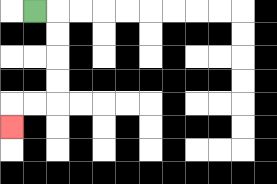{'start': '[1, 0]', 'end': '[0, 5]', 'path_directions': 'R,D,D,D,D,L,L,D', 'path_coordinates': '[[1, 0], [2, 0], [2, 1], [2, 2], [2, 3], [2, 4], [1, 4], [0, 4], [0, 5]]'}